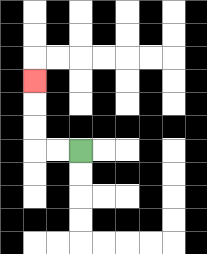{'start': '[3, 6]', 'end': '[1, 3]', 'path_directions': 'L,L,U,U,U', 'path_coordinates': '[[3, 6], [2, 6], [1, 6], [1, 5], [1, 4], [1, 3]]'}